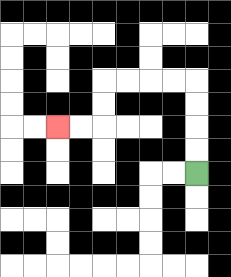{'start': '[8, 7]', 'end': '[2, 5]', 'path_directions': 'U,U,U,U,L,L,L,L,D,D,L,L', 'path_coordinates': '[[8, 7], [8, 6], [8, 5], [8, 4], [8, 3], [7, 3], [6, 3], [5, 3], [4, 3], [4, 4], [4, 5], [3, 5], [2, 5]]'}